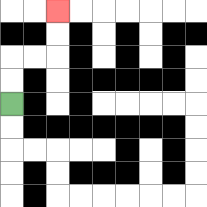{'start': '[0, 4]', 'end': '[2, 0]', 'path_directions': 'U,U,R,R,U,U', 'path_coordinates': '[[0, 4], [0, 3], [0, 2], [1, 2], [2, 2], [2, 1], [2, 0]]'}